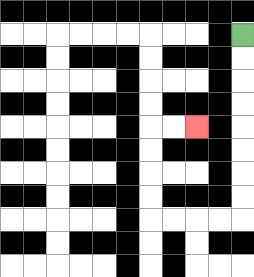{'start': '[10, 1]', 'end': '[8, 5]', 'path_directions': 'D,D,D,D,D,D,D,D,L,L,L,L,U,U,U,U,R,R', 'path_coordinates': '[[10, 1], [10, 2], [10, 3], [10, 4], [10, 5], [10, 6], [10, 7], [10, 8], [10, 9], [9, 9], [8, 9], [7, 9], [6, 9], [6, 8], [6, 7], [6, 6], [6, 5], [7, 5], [8, 5]]'}